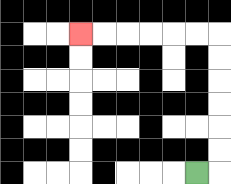{'start': '[8, 7]', 'end': '[3, 1]', 'path_directions': 'R,U,U,U,U,U,U,L,L,L,L,L,L', 'path_coordinates': '[[8, 7], [9, 7], [9, 6], [9, 5], [9, 4], [9, 3], [9, 2], [9, 1], [8, 1], [7, 1], [6, 1], [5, 1], [4, 1], [3, 1]]'}